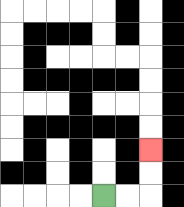{'start': '[4, 8]', 'end': '[6, 6]', 'path_directions': 'R,R,U,U', 'path_coordinates': '[[4, 8], [5, 8], [6, 8], [6, 7], [6, 6]]'}